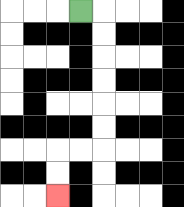{'start': '[3, 0]', 'end': '[2, 8]', 'path_directions': 'R,D,D,D,D,D,D,L,L,D,D', 'path_coordinates': '[[3, 0], [4, 0], [4, 1], [4, 2], [4, 3], [4, 4], [4, 5], [4, 6], [3, 6], [2, 6], [2, 7], [2, 8]]'}